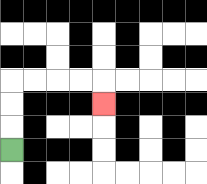{'start': '[0, 6]', 'end': '[4, 4]', 'path_directions': 'U,U,U,R,R,R,R,D', 'path_coordinates': '[[0, 6], [0, 5], [0, 4], [0, 3], [1, 3], [2, 3], [3, 3], [4, 3], [4, 4]]'}